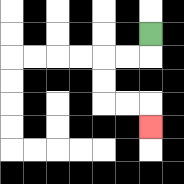{'start': '[6, 1]', 'end': '[6, 5]', 'path_directions': 'D,L,L,D,D,R,R,D', 'path_coordinates': '[[6, 1], [6, 2], [5, 2], [4, 2], [4, 3], [4, 4], [5, 4], [6, 4], [6, 5]]'}